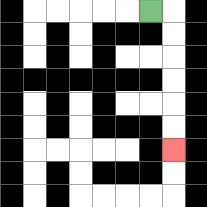{'start': '[6, 0]', 'end': '[7, 6]', 'path_directions': 'R,D,D,D,D,D,D', 'path_coordinates': '[[6, 0], [7, 0], [7, 1], [7, 2], [7, 3], [7, 4], [7, 5], [7, 6]]'}